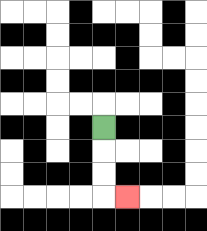{'start': '[4, 5]', 'end': '[5, 8]', 'path_directions': 'D,D,D,R', 'path_coordinates': '[[4, 5], [4, 6], [4, 7], [4, 8], [5, 8]]'}